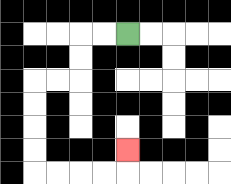{'start': '[5, 1]', 'end': '[5, 6]', 'path_directions': 'L,L,D,D,L,L,D,D,D,D,R,R,R,R,U', 'path_coordinates': '[[5, 1], [4, 1], [3, 1], [3, 2], [3, 3], [2, 3], [1, 3], [1, 4], [1, 5], [1, 6], [1, 7], [2, 7], [3, 7], [4, 7], [5, 7], [5, 6]]'}